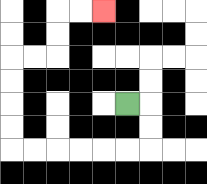{'start': '[5, 4]', 'end': '[4, 0]', 'path_directions': 'R,D,D,L,L,L,L,L,L,U,U,U,U,R,R,U,U,R,R', 'path_coordinates': '[[5, 4], [6, 4], [6, 5], [6, 6], [5, 6], [4, 6], [3, 6], [2, 6], [1, 6], [0, 6], [0, 5], [0, 4], [0, 3], [0, 2], [1, 2], [2, 2], [2, 1], [2, 0], [3, 0], [4, 0]]'}